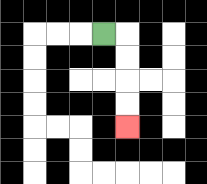{'start': '[4, 1]', 'end': '[5, 5]', 'path_directions': 'R,D,D,D,D', 'path_coordinates': '[[4, 1], [5, 1], [5, 2], [5, 3], [5, 4], [5, 5]]'}